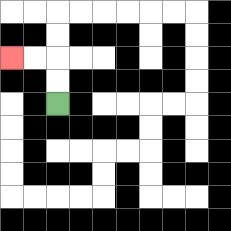{'start': '[2, 4]', 'end': '[0, 2]', 'path_directions': 'U,U,L,L', 'path_coordinates': '[[2, 4], [2, 3], [2, 2], [1, 2], [0, 2]]'}